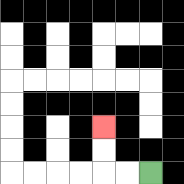{'start': '[6, 7]', 'end': '[4, 5]', 'path_directions': 'L,L,U,U', 'path_coordinates': '[[6, 7], [5, 7], [4, 7], [4, 6], [4, 5]]'}